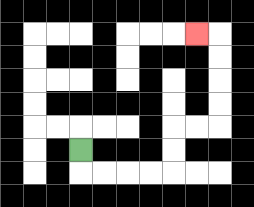{'start': '[3, 6]', 'end': '[8, 1]', 'path_directions': 'D,R,R,R,R,U,U,R,R,U,U,U,U,L', 'path_coordinates': '[[3, 6], [3, 7], [4, 7], [5, 7], [6, 7], [7, 7], [7, 6], [7, 5], [8, 5], [9, 5], [9, 4], [9, 3], [9, 2], [9, 1], [8, 1]]'}